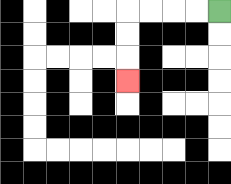{'start': '[9, 0]', 'end': '[5, 3]', 'path_directions': 'L,L,L,L,D,D,D', 'path_coordinates': '[[9, 0], [8, 0], [7, 0], [6, 0], [5, 0], [5, 1], [5, 2], [5, 3]]'}